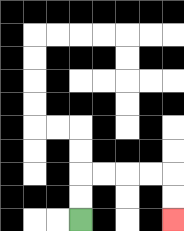{'start': '[3, 9]', 'end': '[7, 9]', 'path_directions': 'U,U,R,R,R,R,D,D', 'path_coordinates': '[[3, 9], [3, 8], [3, 7], [4, 7], [5, 7], [6, 7], [7, 7], [7, 8], [7, 9]]'}